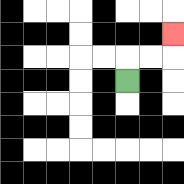{'start': '[5, 3]', 'end': '[7, 1]', 'path_directions': 'U,R,R,U', 'path_coordinates': '[[5, 3], [5, 2], [6, 2], [7, 2], [7, 1]]'}